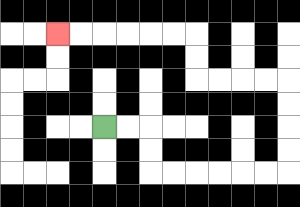{'start': '[4, 5]', 'end': '[2, 1]', 'path_directions': 'R,R,D,D,R,R,R,R,R,R,U,U,U,U,L,L,L,L,U,U,L,L,L,L,L,L', 'path_coordinates': '[[4, 5], [5, 5], [6, 5], [6, 6], [6, 7], [7, 7], [8, 7], [9, 7], [10, 7], [11, 7], [12, 7], [12, 6], [12, 5], [12, 4], [12, 3], [11, 3], [10, 3], [9, 3], [8, 3], [8, 2], [8, 1], [7, 1], [6, 1], [5, 1], [4, 1], [3, 1], [2, 1]]'}